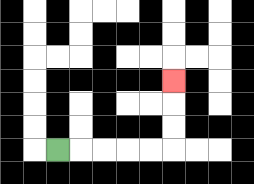{'start': '[2, 6]', 'end': '[7, 3]', 'path_directions': 'R,R,R,R,R,U,U,U', 'path_coordinates': '[[2, 6], [3, 6], [4, 6], [5, 6], [6, 6], [7, 6], [7, 5], [7, 4], [7, 3]]'}